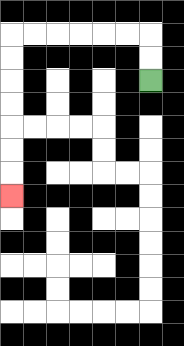{'start': '[6, 3]', 'end': '[0, 8]', 'path_directions': 'U,U,L,L,L,L,L,L,D,D,D,D,D,D,D', 'path_coordinates': '[[6, 3], [6, 2], [6, 1], [5, 1], [4, 1], [3, 1], [2, 1], [1, 1], [0, 1], [0, 2], [0, 3], [0, 4], [0, 5], [0, 6], [0, 7], [0, 8]]'}